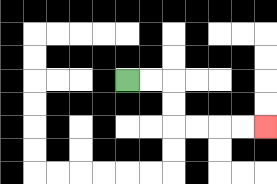{'start': '[5, 3]', 'end': '[11, 5]', 'path_directions': 'R,R,D,D,R,R,R,R', 'path_coordinates': '[[5, 3], [6, 3], [7, 3], [7, 4], [7, 5], [8, 5], [9, 5], [10, 5], [11, 5]]'}